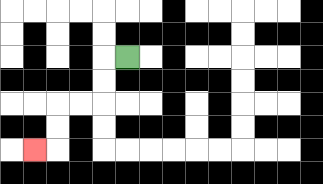{'start': '[5, 2]', 'end': '[1, 6]', 'path_directions': 'L,D,D,L,L,D,D,L', 'path_coordinates': '[[5, 2], [4, 2], [4, 3], [4, 4], [3, 4], [2, 4], [2, 5], [2, 6], [1, 6]]'}